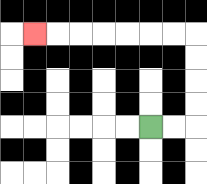{'start': '[6, 5]', 'end': '[1, 1]', 'path_directions': 'R,R,U,U,U,U,L,L,L,L,L,L,L', 'path_coordinates': '[[6, 5], [7, 5], [8, 5], [8, 4], [8, 3], [8, 2], [8, 1], [7, 1], [6, 1], [5, 1], [4, 1], [3, 1], [2, 1], [1, 1]]'}